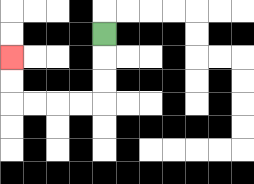{'start': '[4, 1]', 'end': '[0, 2]', 'path_directions': 'D,D,D,L,L,L,L,U,U', 'path_coordinates': '[[4, 1], [4, 2], [4, 3], [4, 4], [3, 4], [2, 4], [1, 4], [0, 4], [0, 3], [0, 2]]'}